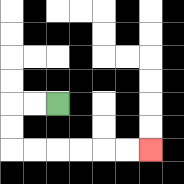{'start': '[2, 4]', 'end': '[6, 6]', 'path_directions': 'L,L,D,D,R,R,R,R,R,R', 'path_coordinates': '[[2, 4], [1, 4], [0, 4], [0, 5], [0, 6], [1, 6], [2, 6], [3, 6], [4, 6], [5, 6], [6, 6]]'}